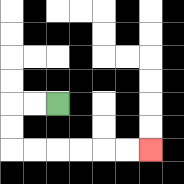{'start': '[2, 4]', 'end': '[6, 6]', 'path_directions': 'L,L,D,D,R,R,R,R,R,R', 'path_coordinates': '[[2, 4], [1, 4], [0, 4], [0, 5], [0, 6], [1, 6], [2, 6], [3, 6], [4, 6], [5, 6], [6, 6]]'}